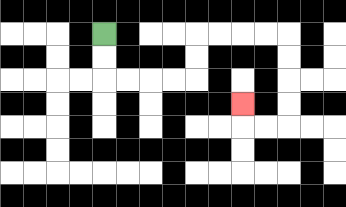{'start': '[4, 1]', 'end': '[10, 4]', 'path_directions': 'D,D,R,R,R,R,U,U,R,R,R,R,D,D,D,D,L,L,U', 'path_coordinates': '[[4, 1], [4, 2], [4, 3], [5, 3], [6, 3], [7, 3], [8, 3], [8, 2], [8, 1], [9, 1], [10, 1], [11, 1], [12, 1], [12, 2], [12, 3], [12, 4], [12, 5], [11, 5], [10, 5], [10, 4]]'}